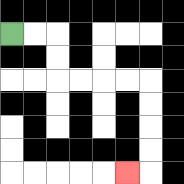{'start': '[0, 1]', 'end': '[5, 7]', 'path_directions': 'R,R,D,D,R,R,R,R,D,D,D,D,L', 'path_coordinates': '[[0, 1], [1, 1], [2, 1], [2, 2], [2, 3], [3, 3], [4, 3], [5, 3], [6, 3], [6, 4], [6, 5], [6, 6], [6, 7], [5, 7]]'}